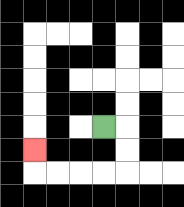{'start': '[4, 5]', 'end': '[1, 6]', 'path_directions': 'R,D,D,L,L,L,L,U', 'path_coordinates': '[[4, 5], [5, 5], [5, 6], [5, 7], [4, 7], [3, 7], [2, 7], [1, 7], [1, 6]]'}